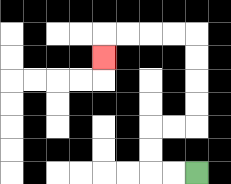{'start': '[8, 7]', 'end': '[4, 2]', 'path_directions': 'L,L,U,U,R,R,U,U,U,U,L,L,L,L,D', 'path_coordinates': '[[8, 7], [7, 7], [6, 7], [6, 6], [6, 5], [7, 5], [8, 5], [8, 4], [8, 3], [8, 2], [8, 1], [7, 1], [6, 1], [5, 1], [4, 1], [4, 2]]'}